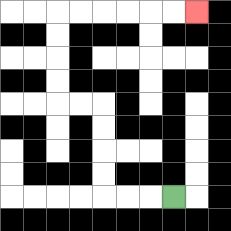{'start': '[7, 8]', 'end': '[8, 0]', 'path_directions': 'L,L,L,U,U,U,U,L,L,U,U,U,U,R,R,R,R,R,R', 'path_coordinates': '[[7, 8], [6, 8], [5, 8], [4, 8], [4, 7], [4, 6], [4, 5], [4, 4], [3, 4], [2, 4], [2, 3], [2, 2], [2, 1], [2, 0], [3, 0], [4, 0], [5, 0], [6, 0], [7, 0], [8, 0]]'}